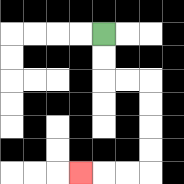{'start': '[4, 1]', 'end': '[3, 7]', 'path_directions': 'D,D,R,R,D,D,D,D,L,L,L', 'path_coordinates': '[[4, 1], [4, 2], [4, 3], [5, 3], [6, 3], [6, 4], [6, 5], [6, 6], [6, 7], [5, 7], [4, 7], [3, 7]]'}